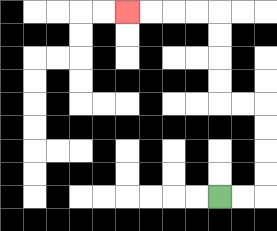{'start': '[9, 8]', 'end': '[5, 0]', 'path_directions': 'R,R,U,U,U,U,L,L,U,U,U,U,L,L,L,L', 'path_coordinates': '[[9, 8], [10, 8], [11, 8], [11, 7], [11, 6], [11, 5], [11, 4], [10, 4], [9, 4], [9, 3], [9, 2], [9, 1], [9, 0], [8, 0], [7, 0], [6, 0], [5, 0]]'}